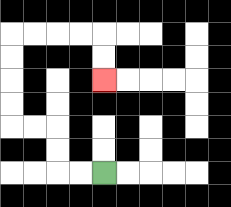{'start': '[4, 7]', 'end': '[4, 3]', 'path_directions': 'L,L,U,U,L,L,U,U,U,U,R,R,R,R,D,D', 'path_coordinates': '[[4, 7], [3, 7], [2, 7], [2, 6], [2, 5], [1, 5], [0, 5], [0, 4], [0, 3], [0, 2], [0, 1], [1, 1], [2, 1], [3, 1], [4, 1], [4, 2], [4, 3]]'}